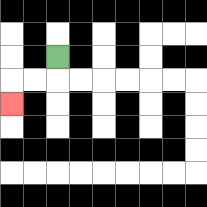{'start': '[2, 2]', 'end': '[0, 4]', 'path_directions': 'D,L,L,D', 'path_coordinates': '[[2, 2], [2, 3], [1, 3], [0, 3], [0, 4]]'}